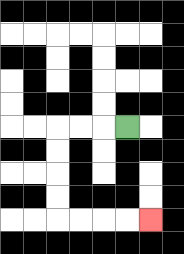{'start': '[5, 5]', 'end': '[6, 9]', 'path_directions': 'L,L,L,D,D,D,D,R,R,R,R', 'path_coordinates': '[[5, 5], [4, 5], [3, 5], [2, 5], [2, 6], [2, 7], [2, 8], [2, 9], [3, 9], [4, 9], [5, 9], [6, 9]]'}